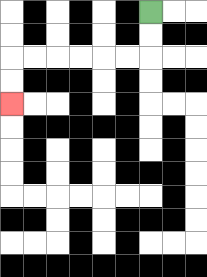{'start': '[6, 0]', 'end': '[0, 4]', 'path_directions': 'D,D,L,L,L,L,L,L,D,D', 'path_coordinates': '[[6, 0], [6, 1], [6, 2], [5, 2], [4, 2], [3, 2], [2, 2], [1, 2], [0, 2], [0, 3], [0, 4]]'}